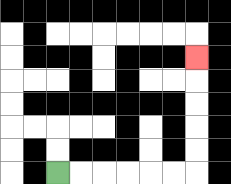{'start': '[2, 7]', 'end': '[8, 2]', 'path_directions': 'R,R,R,R,R,R,U,U,U,U,U', 'path_coordinates': '[[2, 7], [3, 7], [4, 7], [5, 7], [6, 7], [7, 7], [8, 7], [8, 6], [8, 5], [8, 4], [8, 3], [8, 2]]'}